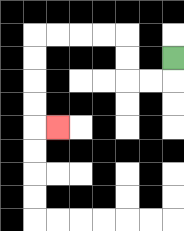{'start': '[7, 2]', 'end': '[2, 5]', 'path_directions': 'D,L,L,U,U,L,L,L,L,D,D,D,D,R', 'path_coordinates': '[[7, 2], [7, 3], [6, 3], [5, 3], [5, 2], [5, 1], [4, 1], [3, 1], [2, 1], [1, 1], [1, 2], [1, 3], [1, 4], [1, 5], [2, 5]]'}